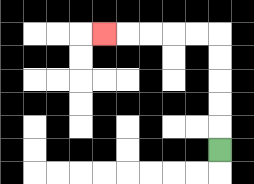{'start': '[9, 6]', 'end': '[4, 1]', 'path_directions': 'U,U,U,U,U,L,L,L,L,L', 'path_coordinates': '[[9, 6], [9, 5], [9, 4], [9, 3], [9, 2], [9, 1], [8, 1], [7, 1], [6, 1], [5, 1], [4, 1]]'}